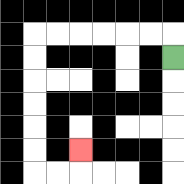{'start': '[7, 2]', 'end': '[3, 6]', 'path_directions': 'U,L,L,L,L,L,L,D,D,D,D,D,D,R,R,U', 'path_coordinates': '[[7, 2], [7, 1], [6, 1], [5, 1], [4, 1], [3, 1], [2, 1], [1, 1], [1, 2], [1, 3], [1, 4], [1, 5], [1, 6], [1, 7], [2, 7], [3, 7], [3, 6]]'}